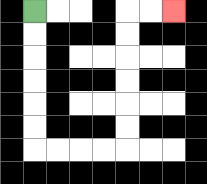{'start': '[1, 0]', 'end': '[7, 0]', 'path_directions': 'D,D,D,D,D,D,R,R,R,R,U,U,U,U,U,U,R,R', 'path_coordinates': '[[1, 0], [1, 1], [1, 2], [1, 3], [1, 4], [1, 5], [1, 6], [2, 6], [3, 6], [4, 6], [5, 6], [5, 5], [5, 4], [5, 3], [5, 2], [5, 1], [5, 0], [6, 0], [7, 0]]'}